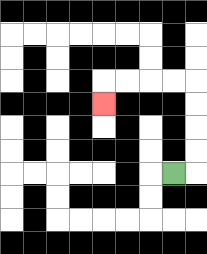{'start': '[7, 7]', 'end': '[4, 4]', 'path_directions': 'R,U,U,U,U,L,L,L,L,D', 'path_coordinates': '[[7, 7], [8, 7], [8, 6], [8, 5], [8, 4], [8, 3], [7, 3], [6, 3], [5, 3], [4, 3], [4, 4]]'}